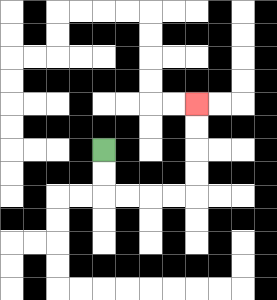{'start': '[4, 6]', 'end': '[8, 4]', 'path_directions': 'D,D,R,R,R,R,U,U,U,U', 'path_coordinates': '[[4, 6], [4, 7], [4, 8], [5, 8], [6, 8], [7, 8], [8, 8], [8, 7], [8, 6], [8, 5], [8, 4]]'}